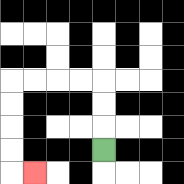{'start': '[4, 6]', 'end': '[1, 7]', 'path_directions': 'U,U,U,L,L,L,L,D,D,D,D,R', 'path_coordinates': '[[4, 6], [4, 5], [4, 4], [4, 3], [3, 3], [2, 3], [1, 3], [0, 3], [0, 4], [0, 5], [0, 6], [0, 7], [1, 7]]'}